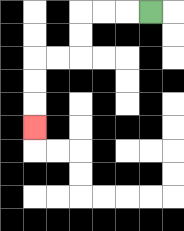{'start': '[6, 0]', 'end': '[1, 5]', 'path_directions': 'L,L,L,D,D,L,L,D,D,D', 'path_coordinates': '[[6, 0], [5, 0], [4, 0], [3, 0], [3, 1], [3, 2], [2, 2], [1, 2], [1, 3], [1, 4], [1, 5]]'}